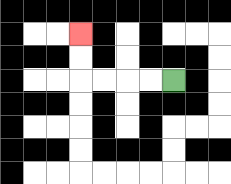{'start': '[7, 3]', 'end': '[3, 1]', 'path_directions': 'L,L,L,L,U,U', 'path_coordinates': '[[7, 3], [6, 3], [5, 3], [4, 3], [3, 3], [3, 2], [3, 1]]'}